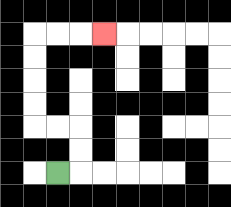{'start': '[2, 7]', 'end': '[4, 1]', 'path_directions': 'R,U,U,L,L,U,U,U,U,R,R,R', 'path_coordinates': '[[2, 7], [3, 7], [3, 6], [3, 5], [2, 5], [1, 5], [1, 4], [1, 3], [1, 2], [1, 1], [2, 1], [3, 1], [4, 1]]'}